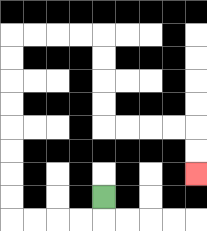{'start': '[4, 8]', 'end': '[8, 7]', 'path_directions': 'D,L,L,L,L,U,U,U,U,U,U,U,U,R,R,R,R,D,D,D,D,R,R,R,R,D,D', 'path_coordinates': '[[4, 8], [4, 9], [3, 9], [2, 9], [1, 9], [0, 9], [0, 8], [0, 7], [0, 6], [0, 5], [0, 4], [0, 3], [0, 2], [0, 1], [1, 1], [2, 1], [3, 1], [4, 1], [4, 2], [4, 3], [4, 4], [4, 5], [5, 5], [6, 5], [7, 5], [8, 5], [8, 6], [8, 7]]'}